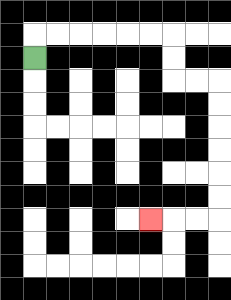{'start': '[1, 2]', 'end': '[6, 9]', 'path_directions': 'U,R,R,R,R,R,R,D,D,R,R,D,D,D,D,D,D,L,L,L', 'path_coordinates': '[[1, 2], [1, 1], [2, 1], [3, 1], [4, 1], [5, 1], [6, 1], [7, 1], [7, 2], [7, 3], [8, 3], [9, 3], [9, 4], [9, 5], [9, 6], [9, 7], [9, 8], [9, 9], [8, 9], [7, 9], [6, 9]]'}